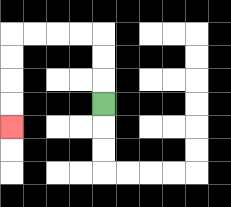{'start': '[4, 4]', 'end': '[0, 5]', 'path_directions': 'U,U,U,L,L,L,L,D,D,D,D', 'path_coordinates': '[[4, 4], [4, 3], [4, 2], [4, 1], [3, 1], [2, 1], [1, 1], [0, 1], [0, 2], [0, 3], [0, 4], [0, 5]]'}